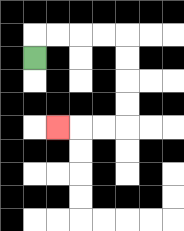{'start': '[1, 2]', 'end': '[2, 5]', 'path_directions': 'U,R,R,R,R,D,D,D,D,L,L,L', 'path_coordinates': '[[1, 2], [1, 1], [2, 1], [3, 1], [4, 1], [5, 1], [5, 2], [5, 3], [5, 4], [5, 5], [4, 5], [3, 5], [2, 5]]'}